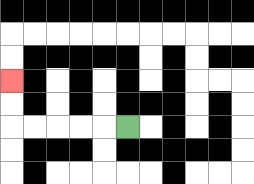{'start': '[5, 5]', 'end': '[0, 3]', 'path_directions': 'L,L,L,L,L,U,U', 'path_coordinates': '[[5, 5], [4, 5], [3, 5], [2, 5], [1, 5], [0, 5], [0, 4], [0, 3]]'}